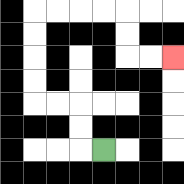{'start': '[4, 6]', 'end': '[7, 2]', 'path_directions': 'L,U,U,L,L,U,U,U,U,R,R,R,R,D,D,R,R', 'path_coordinates': '[[4, 6], [3, 6], [3, 5], [3, 4], [2, 4], [1, 4], [1, 3], [1, 2], [1, 1], [1, 0], [2, 0], [3, 0], [4, 0], [5, 0], [5, 1], [5, 2], [6, 2], [7, 2]]'}